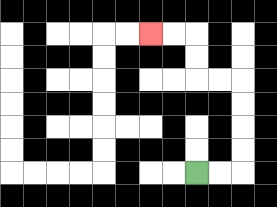{'start': '[8, 7]', 'end': '[6, 1]', 'path_directions': 'R,R,U,U,U,U,L,L,U,U,L,L', 'path_coordinates': '[[8, 7], [9, 7], [10, 7], [10, 6], [10, 5], [10, 4], [10, 3], [9, 3], [8, 3], [8, 2], [8, 1], [7, 1], [6, 1]]'}